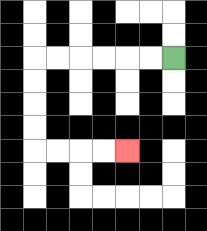{'start': '[7, 2]', 'end': '[5, 6]', 'path_directions': 'L,L,L,L,L,L,D,D,D,D,R,R,R,R', 'path_coordinates': '[[7, 2], [6, 2], [5, 2], [4, 2], [3, 2], [2, 2], [1, 2], [1, 3], [1, 4], [1, 5], [1, 6], [2, 6], [3, 6], [4, 6], [5, 6]]'}